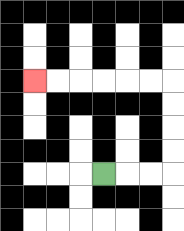{'start': '[4, 7]', 'end': '[1, 3]', 'path_directions': 'R,R,R,U,U,U,U,L,L,L,L,L,L', 'path_coordinates': '[[4, 7], [5, 7], [6, 7], [7, 7], [7, 6], [7, 5], [7, 4], [7, 3], [6, 3], [5, 3], [4, 3], [3, 3], [2, 3], [1, 3]]'}